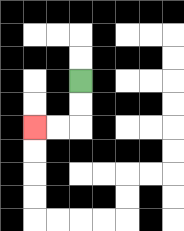{'start': '[3, 3]', 'end': '[1, 5]', 'path_directions': 'D,D,L,L', 'path_coordinates': '[[3, 3], [3, 4], [3, 5], [2, 5], [1, 5]]'}